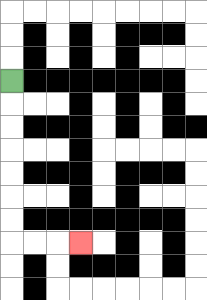{'start': '[0, 3]', 'end': '[3, 10]', 'path_directions': 'D,D,D,D,D,D,D,R,R,R', 'path_coordinates': '[[0, 3], [0, 4], [0, 5], [0, 6], [0, 7], [0, 8], [0, 9], [0, 10], [1, 10], [2, 10], [3, 10]]'}